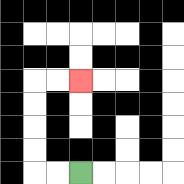{'start': '[3, 7]', 'end': '[3, 3]', 'path_directions': 'L,L,U,U,U,U,R,R', 'path_coordinates': '[[3, 7], [2, 7], [1, 7], [1, 6], [1, 5], [1, 4], [1, 3], [2, 3], [3, 3]]'}